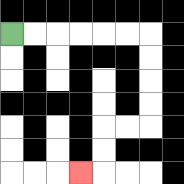{'start': '[0, 1]', 'end': '[3, 7]', 'path_directions': 'R,R,R,R,R,R,D,D,D,D,L,L,D,D,L', 'path_coordinates': '[[0, 1], [1, 1], [2, 1], [3, 1], [4, 1], [5, 1], [6, 1], [6, 2], [6, 3], [6, 4], [6, 5], [5, 5], [4, 5], [4, 6], [4, 7], [3, 7]]'}